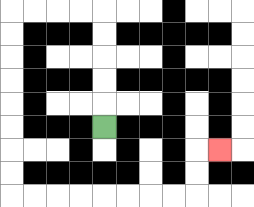{'start': '[4, 5]', 'end': '[9, 6]', 'path_directions': 'U,U,U,U,U,L,L,L,L,D,D,D,D,D,D,D,D,R,R,R,R,R,R,R,R,U,U,R', 'path_coordinates': '[[4, 5], [4, 4], [4, 3], [4, 2], [4, 1], [4, 0], [3, 0], [2, 0], [1, 0], [0, 0], [0, 1], [0, 2], [0, 3], [0, 4], [0, 5], [0, 6], [0, 7], [0, 8], [1, 8], [2, 8], [3, 8], [4, 8], [5, 8], [6, 8], [7, 8], [8, 8], [8, 7], [8, 6], [9, 6]]'}